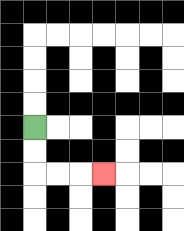{'start': '[1, 5]', 'end': '[4, 7]', 'path_directions': 'D,D,R,R,R', 'path_coordinates': '[[1, 5], [1, 6], [1, 7], [2, 7], [3, 7], [4, 7]]'}